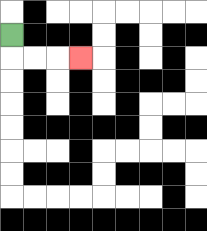{'start': '[0, 1]', 'end': '[3, 2]', 'path_directions': 'D,R,R,R', 'path_coordinates': '[[0, 1], [0, 2], [1, 2], [2, 2], [3, 2]]'}